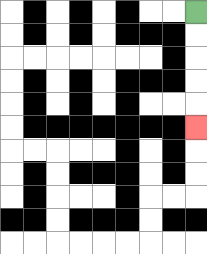{'start': '[8, 0]', 'end': '[8, 5]', 'path_directions': 'D,D,D,D,D', 'path_coordinates': '[[8, 0], [8, 1], [8, 2], [8, 3], [8, 4], [8, 5]]'}